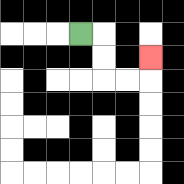{'start': '[3, 1]', 'end': '[6, 2]', 'path_directions': 'R,D,D,R,R,U', 'path_coordinates': '[[3, 1], [4, 1], [4, 2], [4, 3], [5, 3], [6, 3], [6, 2]]'}